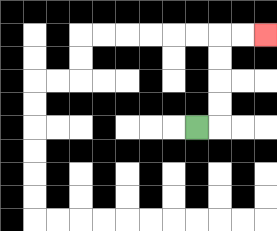{'start': '[8, 5]', 'end': '[11, 1]', 'path_directions': 'R,U,U,U,U,R,R', 'path_coordinates': '[[8, 5], [9, 5], [9, 4], [9, 3], [9, 2], [9, 1], [10, 1], [11, 1]]'}